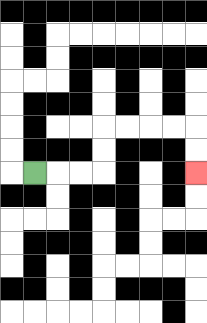{'start': '[1, 7]', 'end': '[8, 7]', 'path_directions': 'R,R,R,U,U,R,R,R,R,D,D', 'path_coordinates': '[[1, 7], [2, 7], [3, 7], [4, 7], [4, 6], [4, 5], [5, 5], [6, 5], [7, 5], [8, 5], [8, 6], [8, 7]]'}